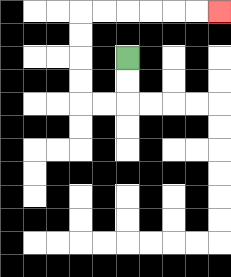{'start': '[5, 2]', 'end': '[9, 0]', 'path_directions': 'D,D,L,L,U,U,U,U,R,R,R,R,R,R', 'path_coordinates': '[[5, 2], [5, 3], [5, 4], [4, 4], [3, 4], [3, 3], [3, 2], [3, 1], [3, 0], [4, 0], [5, 0], [6, 0], [7, 0], [8, 0], [9, 0]]'}